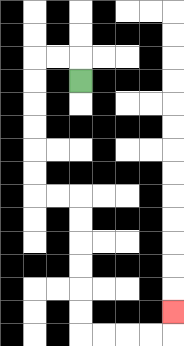{'start': '[3, 3]', 'end': '[7, 13]', 'path_directions': 'U,L,L,D,D,D,D,D,D,R,R,D,D,D,D,D,D,R,R,R,R,U', 'path_coordinates': '[[3, 3], [3, 2], [2, 2], [1, 2], [1, 3], [1, 4], [1, 5], [1, 6], [1, 7], [1, 8], [2, 8], [3, 8], [3, 9], [3, 10], [3, 11], [3, 12], [3, 13], [3, 14], [4, 14], [5, 14], [6, 14], [7, 14], [7, 13]]'}